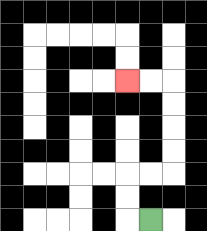{'start': '[6, 9]', 'end': '[5, 3]', 'path_directions': 'L,U,U,R,R,U,U,U,U,L,L', 'path_coordinates': '[[6, 9], [5, 9], [5, 8], [5, 7], [6, 7], [7, 7], [7, 6], [7, 5], [7, 4], [7, 3], [6, 3], [5, 3]]'}